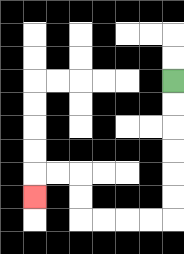{'start': '[7, 3]', 'end': '[1, 8]', 'path_directions': 'D,D,D,D,D,D,L,L,L,L,U,U,L,L,D', 'path_coordinates': '[[7, 3], [7, 4], [7, 5], [7, 6], [7, 7], [7, 8], [7, 9], [6, 9], [5, 9], [4, 9], [3, 9], [3, 8], [3, 7], [2, 7], [1, 7], [1, 8]]'}